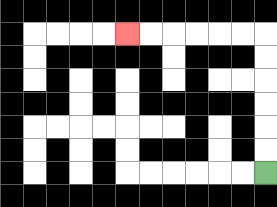{'start': '[11, 7]', 'end': '[5, 1]', 'path_directions': 'U,U,U,U,U,U,L,L,L,L,L,L', 'path_coordinates': '[[11, 7], [11, 6], [11, 5], [11, 4], [11, 3], [11, 2], [11, 1], [10, 1], [9, 1], [8, 1], [7, 1], [6, 1], [5, 1]]'}